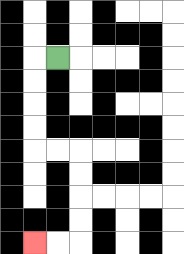{'start': '[2, 2]', 'end': '[1, 10]', 'path_directions': 'L,D,D,D,D,R,R,D,D,D,D,L,L', 'path_coordinates': '[[2, 2], [1, 2], [1, 3], [1, 4], [1, 5], [1, 6], [2, 6], [3, 6], [3, 7], [3, 8], [3, 9], [3, 10], [2, 10], [1, 10]]'}